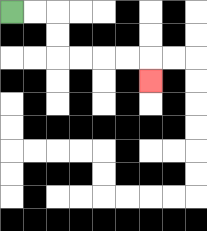{'start': '[0, 0]', 'end': '[6, 3]', 'path_directions': 'R,R,D,D,R,R,R,R,D', 'path_coordinates': '[[0, 0], [1, 0], [2, 0], [2, 1], [2, 2], [3, 2], [4, 2], [5, 2], [6, 2], [6, 3]]'}